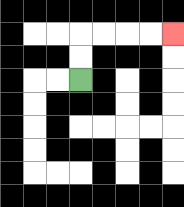{'start': '[3, 3]', 'end': '[7, 1]', 'path_directions': 'U,U,R,R,R,R', 'path_coordinates': '[[3, 3], [3, 2], [3, 1], [4, 1], [5, 1], [6, 1], [7, 1]]'}